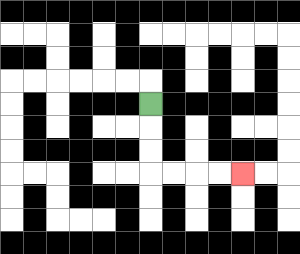{'start': '[6, 4]', 'end': '[10, 7]', 'path_directions': 'D,D,D,R,R,R,R', 'path_coordinates': '[[6, 4], [6, 5], [6, 6], [6, 7], [7, 7], [8, 7], [9, 7], [10, 7]]'}